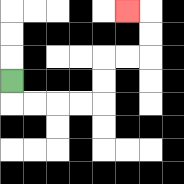{'start': '[0, 3]', 'end': '[5, 0]', 'path_directions': 'D,R,R,R,R,U,U,R,R,U,U,L', 'path_coordinates': '[[0, 3], [0, 4], [1, 4], [2, 4], [3, 4], [4, 4], [4, 3], [4, 2], [5, 2], [6, 2], [6, 1], [6, 0], [5, 0]]'}